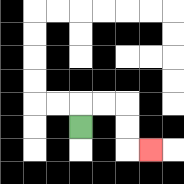{'start': '[3, 5]', 'end': '[6, 6]', 'path_directions': 'U,R,R,D,D,R', 'path_coordinates': '[[3, 5], [3, 4], [4, 4], [5, 4], [5, 5], [5, 6], [6, 6]]'}